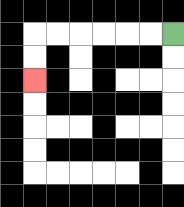{'start': '[7, 1]', 'end': '[1, 3]', 'path_directions': 'L,L,L,L,L,L,D,D', 'path_coordinates': '[[7, 1], [6, 1], [5, 1], [4, 1], [3, 1], [2, 1], [1, 1], [1, 2], [1, 3]]'}